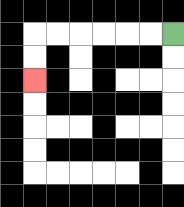{'start': '[7, 1]', 'end': '[1, 3]', 'path_directions': 'L,L,L,L,L,L,D,D', 'path_coordinates': '[[7, 1], [6, 1], [5, 1], [4, 1], [3, 1], [2, 1], [1, 1], [1, 2], [1, 3]]'}